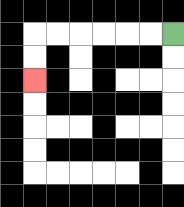{'start': '[7, 1]', 'end': '[1, 3]', 'path_directions': 'L,L,L,L,L,L,D,D', 'path_coordinates': '[[7, 1], [6, 1], [5, 1], [4, 1], [3, 1], [2, 1], [1, 1], [1, 2], [1, 3]]'}